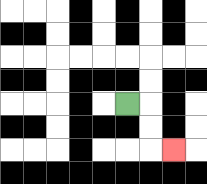{'start': '[5, 4]', 'end': '[7, 6]', 'path_directions': 'R,D,D,R', 'path_coordinates': '[[5, 4], [6, 4], [6, 5], [6, 6], [7, 6]]'}